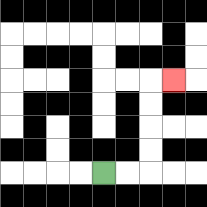{'start': '[4, 7]', 'end': '[7, 3]', 'path_directions': 'R,R,U,U,U,U,R', 'path_coordinates': '[[4, 7], [5, 7], [6, 7], [6, 6], [6, 5], [6, 4], [6, 3], [7, 3]]'}